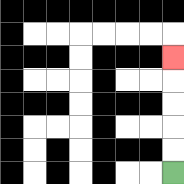{'start': '[7, 7]', 'end': '[7, 2]', 'path_directions': 'U,U,U,U,U', 'path_coordinates': '[[7, 7], [7, 6], [7, 5], [7, 4], [7, 3], [7, 2]]'}